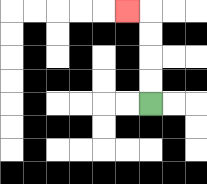{'start': '[6, 4]', 'end': '[5, 0]', 'path_directions': 'U,U,U,U,L', 'path_coordinates': '[[6, 4], [6, 3], [6, 2], [6, 1], [6, 0], [5, 0]]'}